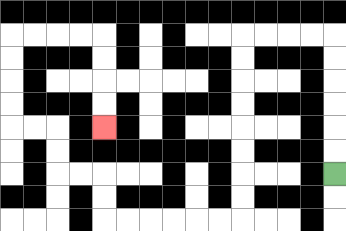{'start': '[14, 7]', 'end': '[4, 5]', 'path_directions': 'U,U,U,U,U,U,L,L,L,L,D,D,D,D,D,D,D,D,L,L,L,L,L,L,U,U,L,L,U,U,L,L,U,U,U,U,R,R,R,R,D,D,D,D', 'path_coordinates': '[[14, 7], [14, 6], [14, 5], [14, 4], [14, 3], [14, 2], [14, 1], [13, 1], [12, 1], [11, 1], [10, 1], [10, 2], [10, 3], [10, 4], [10, 5], [10, 6], [10, 7], [10, 8], [10, 9], [9, 9], [8, 9], [7, 9], [6, 9], [5, 9], [4, 9], [4, 8], [4, 7], [3, 7], [2, 7], [2, 6], [2, 5], [1, 5], [0, 5], [0, 4], [0, 3], [0, 2], [0, 1], [1, 1], [2, 1], [3, 1], [4, 1], [4, 2], [4, 3], [4, 4], [4, 5]]'}